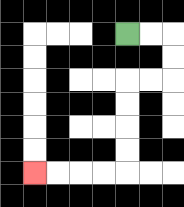{'start': '[5, 1]', 'end': '[1, 7]', 'path_directions': 'R,R,D,D,L,L,D,D,D,D,L,L,L,L', 'path_coordinates': '[[5, 1], [6, 1], [7, 1], [7, 2], [7, 3], [6, 3], [5, 3], [5, 4], [5, 5], [5, 6], [5, 7], [4, 7], [3, 7], [2, 7], [1, 7]]'}